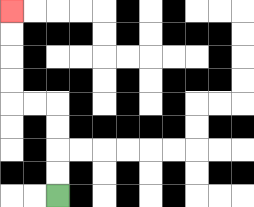{'start': '[2, 8]', 'end': '[0, 0]', 'path_directions': 'U,U,U,U,L,L,U,U,U,U', 'path_coordinates': '[[2, 8], [2, 7], [2, 6], [2, 5], [2, 4], [1, 4], [0, 4], [0, 3], [0, 2], [0, 1], [0, 0]]'}